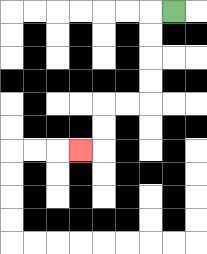{'start': '[7, 0]', 'end': '[3, 6]', 'path_directions': 'L,D,D,D,D,L,L,D,D,L', 'path_coordinates': '[[7, 0], [6, 0], [6, 1], [6, 2], [6, 3], [6, 4], [5, 4], [4, 4], [4, 5], [4, 6], [3, 6]]'}